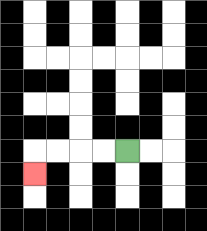{'start': '[5, 6]', 'end': '[1, 7]', 'path_directions': 'L,L,L,L,D', 'path_coordinates': '[[5, 6], [4, 6], [3, 6], [2, 6], [1, 6], [1, 7]]'}